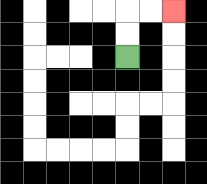{'start': '[5, 2]', 'end': '[7, 0]', 'path_directions': 'U,U,R,R', 'path_coordinates': '[[5, 2], [5, 1], [5, 0], [6, 0], [7, 0]]'}